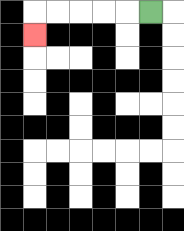{'start': '[6, 0]', 'end': '[1, 1]', 'path_directions': 'L,L,L,L,L,D', 'path_coordinates': '[[6, 0], [5, 0], [4, 0], [3, 0], [2, 0], [1, 0], [1, 1]]'}